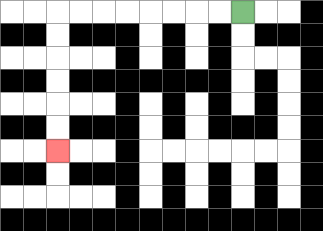{'start': '[10, 0]', 'end': '[2, 6]', 'path_directions': 'L,L,L,L,L,L,L,L,D,D,D,D,D,D', 'path_coordinates': '[[10, 0], [9, 0], [8, 0], [7, 0], [6, 0], [5, 0], [4, 0], [3, 0], [2, 0], [2, 1], [2, 2], [2, 3], [2, 4], [2, 5], [2, 6]]'}